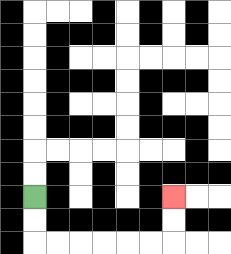{'start': '[1, 8]', 'end': '[7, 8]', 'path_directions': 'D,D,R,R,R,R,R,R,U,U', 'path_coordinates': '[[1, 8], [1, 9], [1, 10], [2, 10], [3, 10], [4, 10], [5, 10], [6, 10], [7, 10], [7, 9], [7, 8]]'}